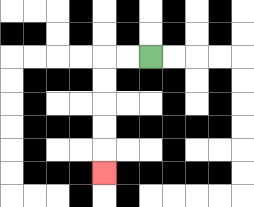{'start': '[6, 2]', 'end': '[4, 7]', 'path_directions': 'L,L,D,D,D,D,D', 'path_coordinates': '[[6, 2], [5, 2], [4, 2], [4, 3], [4, 4], [4, 5], [4, 6], [4, 7]]'}